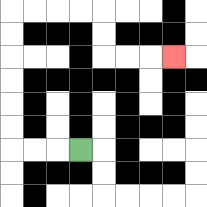{'start': '[3, 6]', 'end': '[7, 2]', 'path_directions': 'L,L,L,U,U,U,U,U,U,R,R,R,R,D,D,R,R,R', 'path_coordinates': '[[3, 6], [2, 6], [1, 6], [0, 6], [0, 5], [0, 4], [0, 3], [0, 2], [0, 1], [0, 0], [1, 0], [2, 0], [3, 0], [4, 0], [4, 1], [4, 2], [5, 2], [6, 2], [7, 2]]'}